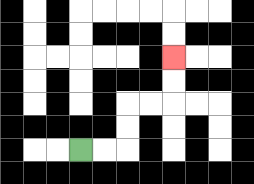{'start': '[3, 6]', 'end': '[7, 2]', 'path_directions': 'R,R,U,U,R,R,U,U', 'path_coordinates': '[[3, 6], [4, 6], [5, 6], [5, 5], [5, 4], [6, 4], [7, 4], [7, 3], [7, 2]]'}